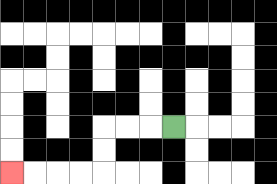{'start': '[7, 5]', 'end': '[0, 7]', 'path_directions': 'L,L,L,D,D,L,L,L,L', 'path_coordinates': '[[7, 5], [6, 5], [5, 5], [4, 5], [4, 6], [4, 7], [3, 7], [2, 7], [1, 7], [0, 7]]'}